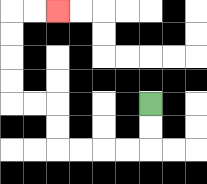{'start': '[6, 4]', 'end': '[2, 0]', 'path_directions': 'D,D,L,L,L,L,U,U,L,L,U,U,U,U,R,R', 'path_coordinates': '[[6, 4], [6, 5], [6, 6], [5, 6], [4, 6], [3, 6], [2, 6], [2, 5], [2, 4], [1, 4], [0, 4], [0, 3], [0, 2], [0, 1], [0, 0], [1, 0], [2, 0]]'}